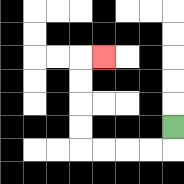{'start': '[7, 5]', 'end': '[4, 2]', 'path_directions': 'D,L,L,L,L,U,U,U,U,R', 'path_coordinates': '[[7, 5], [7, 6], [6, 6], [5, 6], [4, 6], [3, 6], [3, 5], [3, 4], [3, 3], [3, 2], [4, 2]]'}